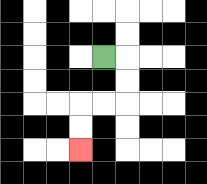{'start': '[4, 2]', 'end': '[3, 6]', 'path_directions': 'R,D,D,L,L,D,D', 'path_coordinates': '[[4, 2], [5, 2], [5, 3], [5, 4], [4, 4], [3, 4], [3, 5], [3, 6]]'}